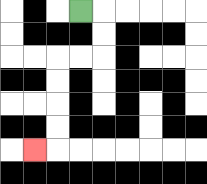{'start': '[3, 0]', 'end': '[1, 6]', 'path_directions': 'R,D,D,L,L,D,D,D,D,L', 'path_coordinates': '[[3, 0], [4, 0], [4, 1], [4, 2], [3, 2], [2, 2], [2, 3], [2, 4], [2, 5], [2, 6], [1, 6]]'}